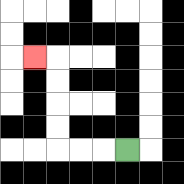{'start': '[5, 6]', 'end': '[1, 2]', 'path_directions': 'L,L,L,U,U,U,U,L', 'path_coordinates': '[[5, 6], [4, 6], [3, 6], [2, 6], [2, 5], [2, 4], [2, 3], [2, 2], [1, 2]]'}